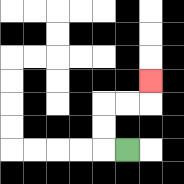{'start': '[5, 6]', 'end': '[6, 3]', 'path_directions': 'L,U,U,R,R,U', 'path_coordinates': '[[5, 6], [4, 6], [4, 5], [4, 4], [5, 4], [6, 4], [6, 3]]'}